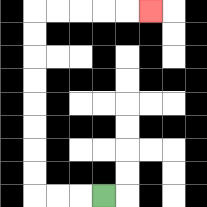{'start': '[4, 8]', 'end': '[6, 0]', 'path_directions': 'L,L,L,U,U,U,U,U,U,U,U,R,R,R,R,R', 'path_coordinates': '[[4, 8], [3, 8], [2, 8], [1, 8], [1, 7], [1, 6], [1, 5], [1, 4], [1, 3], [1, 2], [1, 1], [1, 0], [2, 0], [3, 0], [4, 0], [5, 0], [6, 0]]'}